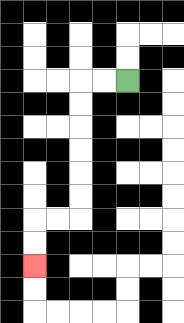{'start': '[5, 3]', 'end': '[1, 11]', 'path_directions': 'L,L,D,D,D,D,D,D,L,L,D,D', 'path_coordinates': '[[5, 3], [4, 3], [3, 3], [3, 4], [3, 5], [3, 6], [3, 7], [3, 8], [3, 9], [2, 9], [1, 9], [1, 10], [1, 11]]'}